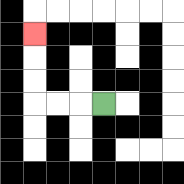{'start': '[4, 4]', 'end': '[1, 1]', 'path_directions': 'L,L,L,U,U,U', 'path_coordinates': '[[4, 4], [3, 4], [2, 4], [1, 4], [1, 3], [1, 2], [1, 1]]'}